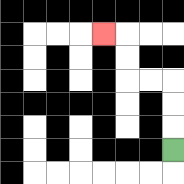{'start': '[7, 6]', 'end': '[4, 1]', 'path_directions': 'U,U,U,L,L,U,U,L', 'path_coordinates': '[[7, 6], [7, 5], [7, 4], [7, 3], [6, 3], [5, 3], [5, 2], [5, 1], [4, 1]]'}